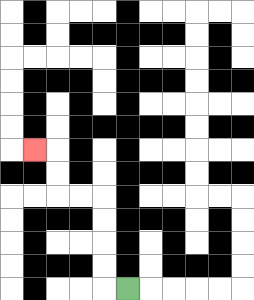{'start': '[5, 12]', 'end': '[1, 6]', 'path_directions': 'L,U,U,U,U,L,L,U,U,L', 'path_coordinates': '[[5, 12], [4, 12], [4, 11], [4, 10], [4, 9], [4, 8], [3, 8], [2, 8], [2, 7], [2, 6], [1, 6]]'}